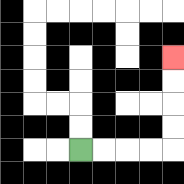{'start': '[3, 6]', 'end': '[7, 2]', 'path_directions': 'R,R,R,R,U,U,U,U', 'path_coordinates': '[[3, 6], [4, 6], [5, 6], [6, 6], [7, 6], [7, 5], [7, 4], [7, 3], [7, 2]]'}